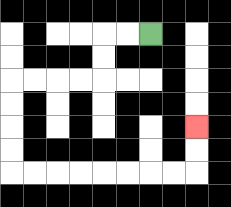{'start': '[6, 1]', 'end': '[8, 5]', 'path_directions': 'L,L,D,D,L,L,L,L,D,D,D,D,R,R,R,R,R,R,R,R,U,U', 'path_coordinates': '[[6, 1], [5, 1], [4, 1], [4, 2], [4, 3], [3, 3], [2, 3], [1, 3], [0, 3], [0, 4], [0, 5], [0, 6], [0, 7], [1, 7], [2, 7], [3, 7], [4, 7], [5, 7], [6, 7], [7, 7], [8, 7], [8, 6], [8, 5]]'}